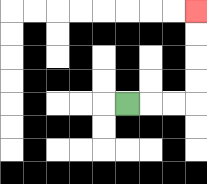{'start': '[5, 4]', 'end': '[8, 0]', 'path_directions': 'R,R,R,U,U,U,U', 'path_coordinates': '[[5, 4], [6, 4], [7, 4], [8, 4], [8, 3], [8, 2], [8, 1], [8, 0]]'}